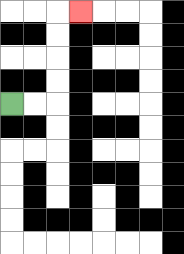{'start': '[0, 4]', 'end': '[3, 0]', 'path_directions': 'R,R,U,U,U,U,R', 'path_coordinates': '[[0, 4], [1, 4], [2, 4], [2, 3], [2, 2], [2, 1], [2, 0], [3, 0]]'}